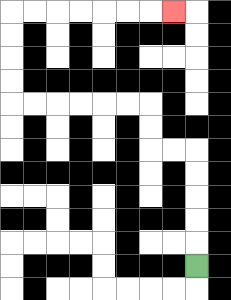{'start': '[8, 11]', 'end': '[7, 0]', 'path_directions': 'U,U,U,U,U,L,L,U,U,L,L,L,L,L,L,U,U,U,U,R,R,R,R,R,R,R', 'path_coordinates': '[[8, 11], [8, 10], [8, 9], [8, 8], [8, 7], [8, 6], [7, 6], [6, 6], [6, 5], [6, 4], [5, 4], [4, 4], [3, 4], [2, 4], [1, 4], [0, 4], [0, 3], [0, 2], [0, 1], [0, 0], [1, 0], [2, 0], [3, 0], [4, 0], [5, 0], [6, 0], [7, 0]]'}